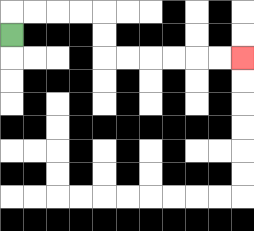{'start': '[0, 1]', 'end': '[10, 2]', 'path_directions': 'U,R,R,R,R,D,D,R,R,R,R,R,R', 'path_coordinates': '[[0, 1], [0, 0], [1, 0], [2, 0], [3, 0], [4, 0], [4, 1], [4, 2], [5, 2], [6, 2], [7, 2], [8, 2], [9, 2], [10, 2]]'}